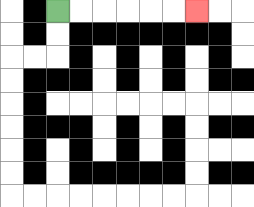{'start': '[2, 0]', 'end': '[8, 0]', 'path_directions': 'R,R,R,R,R,R', 'path_coordinates': '[[2, 0], [3, 0], [4, 0], [5, 0], [6, 0], [7, 0], [8, 0]]'}